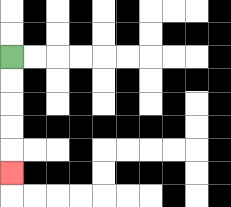{'start': '[0, 2]', 'end': '[0, 7]', 'path_directions': 'D,D,D,D,D', 'path_coordinates': '[[0, 2], [0, 3], [0, 4], [0, 5], [0, 6], [0, 7]]'}